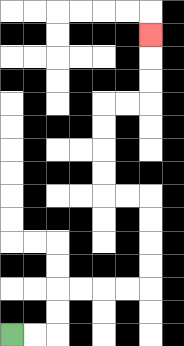{'start': '[0, 14]', 'end': '[6, 1]', 'path_directions': 'R,R,U,U,R,R,R,R,U,U,U,U,L,L,U,U,U,U,R,R,U,U,U', 'path_coordinates': '[[0, 14], [1, 14], [2, 14], [2, 13], [2, 12], [3, 12], [4, 12], [5, 12], [6, 12], [6, 11], [6, 10], [6, 9], [6, 8], [5, 8], [4, 8], [4, 7], [4, 6], [4, 5], [4, 4], [5, 4], [6, 4], [6, 3], [6, 2], [6, 1]]'}